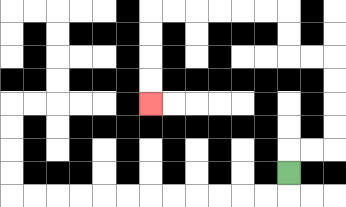{'start': '[12, 7]', 'end': '[6, 4]', 'path_directions': 'U,R,R,U,U,U,U,L,L,U,U,L,L,L,L,L,L,D,D,D,D', 'path_coordinates': '[[12, 7], [12, 6], [13, 6], [14, 6], [14, 5], [14, 4], [14, 3], [14, 2], [13, 2], [12, 2], [12, 1], [12, 0], [11, 0], [10, 0], [9, 0], [8, 0], [7, 0], [6, 0], [6, 1], [6, 2], [6, 3], [6, 4]]'}